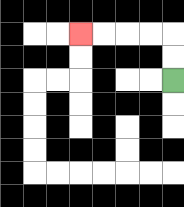{'start': '[7, 3]', 'end': '[3, 1]', 'path_directions': 'U,U,L,L,L,L', 'path_coordinates': '[[7, 3], [7, 2], [7, 1], [6, 1], [5, 1], [4, 1], [3, 1]]'}